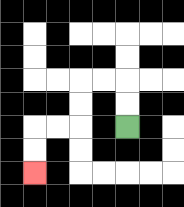{'start': '[5, 5]', 'end': '[1, 7]', 'path_directions': 'U,U,L,L,D,D,L,L,D,D', 'path_coordinates': '[[5, 5], [5, 4], [5, 3], [4, 3], [3, 3], [3, 4], [3, 5], [2, 5], [1, 5], [1, 6], [1, 7]]'}